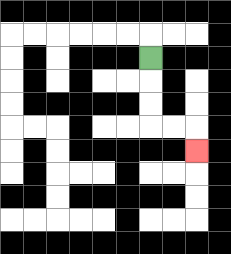{'start': '[6, 2]', 'end': '[8, 6]', 'path_directions': 'D,D,D,R,R,D', 'path_coordinates': '[[6, 2], [6, 3], [6, 4], [6, 5], [7, 5], [8, 5], [8, 6]]'}